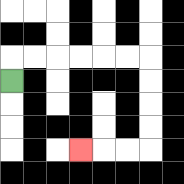{'start': '[0, 3]', 'end': '[3, 6]', 'path_directions': 'U,R,R,R,R,R,R,D,D,D,D,L,L,L', 'path_coordinates': '[[0, 3], [0, 2], [1, 2], [2, 2], [3, 2], [4, 2], [5, 2], [6, 2], [6, 3], [6, 4], [6, 5], [6, 6], [5, 6], [4, 6], [3, 6]]'}